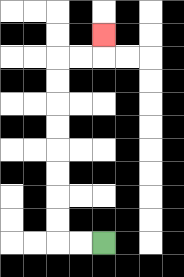{'start': '[4, 10]', 'end': '[4, 1]', 'path_directions': 'L,L,U,U,U,U,U,U,U,U,R,R,U', 'path_coordinates': '[[4, 10], [3, 10], [2, 10], [2, 9], [2, 8], [2, 7], [2, 6], [2, 5], [2, 4], [2, 3], [2, 2], [3, 2], [4, 2], [4, 1]]'}